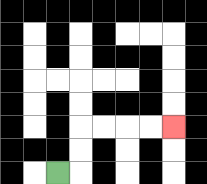{'start': '[2, 7]', 'end': '[7, 5]', 'path_directions': 'R,U,U,R,R,R,R', 'path_coordinates': '[[2, 7], [3, 7], [3, 6], [3, 5], [4, 5], [5, 5], [6, 5], [7, 5]]'}